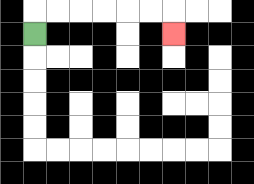{'start': '[1, 1]', 'end': '[7, 1]', 'path_directions': 'U,R,R,R,R,R,R,D', 'path_coordinates': '[[1, 1], [1, 0], [2, 0], [3, 0], [4, 0], [5, 0], [6, 0], [7, 0], [7, 1]]'}